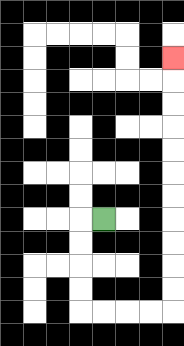{'start': '[4, 9]', 'end': '[7, 2]', 'path_directions': 'L,D,D,D,D,R,R,R,R,U,U,U,U,U,U,U,U,U,U,U', 'path_coordinates': '[[4, 9], [3, 9], [3, 10], [3, 11], [3, 12], [3, 13], [4, 13], [5, 13], [6, 13], [7, 13], [7, 12], [7, 11], [7, 10], [7, 9], [7, 8], [7, 7], [7, 6], [7, 5], [7, 4], [7, 3], [7, 2]]'}